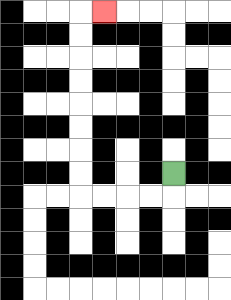{'start': '[7, 7]', 'end': '[4, 0]', 'path_directions': 'D,L,L,L,L,U,U,U,U,U,U,U,U,R', 'path_coordinates': '[[7, 7], [7, 8], [6, 8], [5, 8], [4, 8], [3, 8], [3, 7], [3, 6], [3, 5], [3, 4], [3, 3], [3, 2], [3, 1], [3, 0], [4, 0]]'}